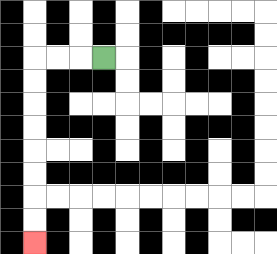{'start': '[4, 2]', 'end': '[1, 10]', 'path_directions': 'L,L,L,D,D,D,D,D,D,D,D', 'path_coordinates': '[[4, 2], [3, 2], [2, 2], [1, 2], [1, 3], [1, 4], [1, 5], [1, 6], [1, 7], [1, 8], [1, 9], [1, 10]]'}